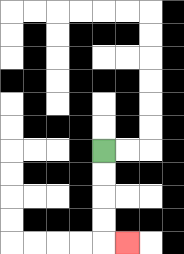{'start': '[4, 6]', 'end': '[5, 10]', 'path_directions': 'D,D,D,D,R', 'path_coordinates': '[[4, 6], [4, 7], [4, 8], [4, 9], [4, 10], [5, 10]]'}